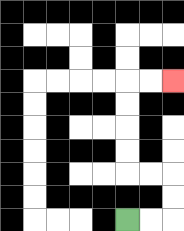{'start': '[5, 9]', 'end': '[7, 3]', 'path_directions': 'R,R,U,U,L,L,U,U,U,U,R,R', 'path_coordinates': '[[5, 9], [6, 9], [7, 9], [7, 8], [7, 7], [6, 7], [5, 7], [5, 6], [5, 5], [5, 4], [5, 3], [6, 3], [7, 3]]'}